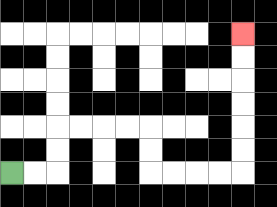{'start': '[0, 7]', 'end': '[10, 1]', 'path_directions': 'R,R,U,U,R,R,R,R,D,D,R,R,R,R,U,U,U,U,U,U', 'path_coordinates': '[[0, 7], [1, 7], [2, 7], [2, 6], [2, 5], [3, 5], [4, 5], [5, 5], [6, 5], [6, 6], [6, 7], [7, 7], [8, 7], [9, 7], [10, 7], [10, 6], [10, 5], [10, 4], [10, 3], [10, 2], [10, 1]]'}